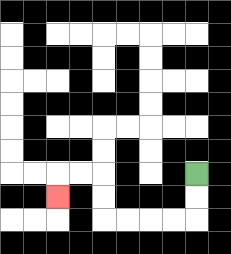{'start': '[8, 7]', 'end': '[2, 8]', 'path_directions': 'D,D,L,L,L,L,U,U,L,L,D', 'path_coordinates': '[[8, 7], [8, 8], [8, 9], [7, 9], [6, 9], [5, 9], [4, 9], [4, 8], [4, 7], [3, 7], [2, 7], [2, 8]]'}